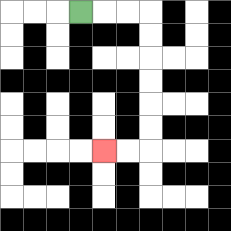{'start': '[3, 0]', 'end': '[4, 6]', 'path_directions': 'R,R,R,D,D,D,D,D,D,L,L', 'path_coordinates': '[[3, 0], [4, 0], [5, 0], [6, 0], [6, 1], [6, 2], [6, 3], [6, 4], [6, 5], [6, 6], [5, 6], [4, 6]]'}